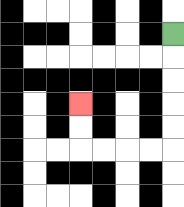{'start': '[7, 1]', 'end': '[3, 4]', 'path_directions': 'D,D,D,D,D,L,L,L,L,U,U', 'path_coordinates': '[[7, 1], [7, 2], [7, 3], [7, 4], [7, 5], [7, 6], [6, 6], [5, 6], [4, 6], [3, 6], [3, 5], [3, 4]]'}